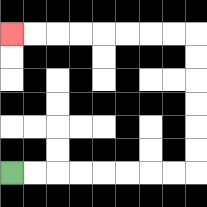{'start': '[0, 7]', 'end': '[0, 1]', 'path_directions': 'R,R,R,R,R,R,R,R,U,U,U,U,U,U,L,L,L,L,L,L,L,L', 'path_coordinates': '[[0, 7], [1, 7], [2, 7], [3, 7], [4, 7], [5, 7], [6, 7], [7, 7], [8, 7], [8, 6], [8, 5], [8, 4], [8, 3], [8, 2], [8, 1], [7, 1], [6, 1], [5, 1], [4, 1], [3, 1], [2, 1], [1, 1], [0, 1]]'}